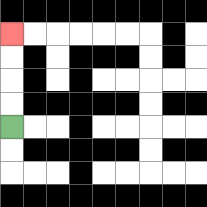{'start': '[0, 5]', 'end': '[0, 1]', 'path_directions': 'U,U,U,U', 'path_coordinates': '[[0, 5], [0, 4], [0, 3], [0, 2], [0, 1]]'}